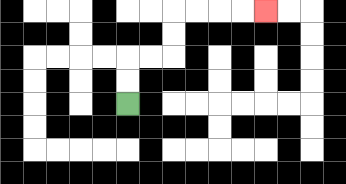{'start': '[5, 4]', 'end': '[11, 0]', 'path_directions': 'U,U,R,R,U,U,R,R,R,R', 'path_coordinates': '[[5, 4], [5, 3], [5, 2], [6, 2], [7, 2], [7, 1], [7, 0], [8, 0], [9, 0], [10, 0], [11, 0]]'}